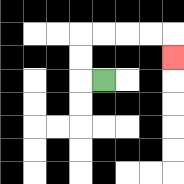{'start': '[4, 3]', 'end': '[7, 2]', 'path_directions': 'L,U,U,R,R,R,R,D', 'path_coordinates': '[[4, 3], [3, 3], [3, 2], [3, 1], [4, 1], [5, 1], [6, 1], [7, 1], [7, 2]]'}